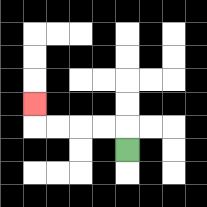{'start': '[5, 6]', 'end': '[1, 4]', 'path_directions': 'U,L,L,L,L,U', 'path_coordinates': '[[5, 6], [5, 5], [4, 5], [3, 5], [2, 5], [1, 5], [1, 4]]'}